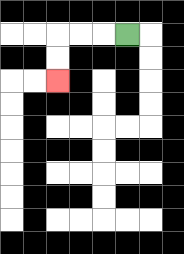{'start': '[5, 1]', 'end': '[2, 3]', 'path_directions': 'L,L,L,D,D', 'path_coordinates': '[[5, 1], [4, 1], [3, 1], [2, 1], [2, 2], [2, 3]]'}